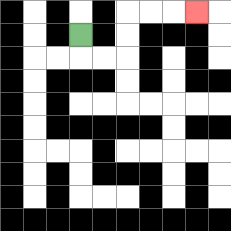{'start': '[3, 1]', 'end': '[8, 0]', 'path_directions': 'D,R,R,U,U,R,R,R', 'path_coordinates': '[[3, 1], [3, 2], [4, 2], [5, 2], [5, 1], [5, 0], [6, 0], [7, 0], [8, 0]]'}